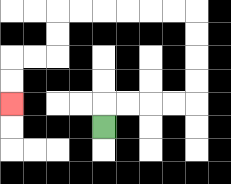{'start': '[4, 5]', 'end': '[0, 4]', 'path_directions': 'U,R,R,R,R,U,U,U,U,L,L,L,L,L,L,D,D,L,L,D,D', 'path_coordinates': '[[4, 5], [4, 4], [5, 4], [6, 4], [7, 4], [8, 4], [8, 3], [8, 2], [8, 1], [8, 0], [7, 0], [6, 0], [5, 0], [4, 0], [3, 0], [2, 0], [2, 1], [2, 2], [1, 2], [0, 2], [0, 3], [0, 4]]'}